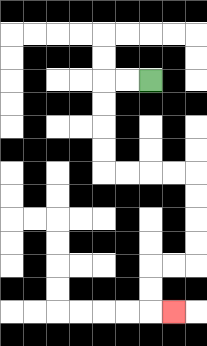{'start': '[6, 3]', 'end': '[7, 13]', 'path_directions': 'L,L,D,D,D,D,R,R,R,R,D,D,D,D,L,L,D,D,R', 'path_coordinates': '[[6, 3], [5, 3], [4, 3], [4, 4], [4, 5], [4, 6], [4, 7], [5, 7], [6, 7], [7, 7], [8, 7], [8, 8], [8, 9], [8, 10], [8, 11], [7, 11], [6, 11], [6, 12], [6, 13], [7, 13]]'}